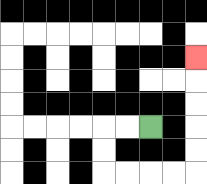{'start': '[6, 5]', 'end': '[8, 2]', 'path_directions': 'L,L,D,D,R,R,R,R,U,U,U,U,U', 'path_coordinates': '[[6, 5], [5, 5], [4, 5], [4, 6], [4, 7], [5, 7], [6, 7], [7, 7], [8, 7], [8, 6], [8, 5], [8, 4], [8, 3], [8, 2]]'}